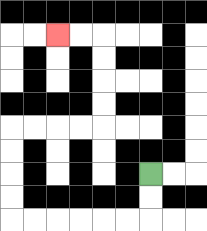{'start': '[6, 7]', 'end': '[2, 1]', 'path_directions': 'D,D,L,L,L,L,L,L,U,U,U,U,R,R,R,R,U,U,U,U,L,L', 'path_coordinates': '[[6, 7], [6, 8], [6, 9], [5, 9], [4, 9], [3, 9], [2, 9], [1, 9], [0, 9], [0, 8], [0, 7], [0, 6], [0, 5], [1, 5], [2, 5], [3, 5], [4, 5], [4, 4], [4, 3], [4, 2], [4, 1], [3, 1], [2, 1]]'}